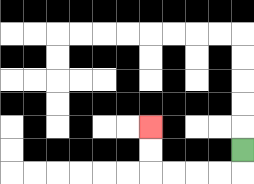{'start': '[10, 6]', 'end': '[6, 5]', 'path_directions': 'D,L,L,L,L,U,U', 'path_coordinates': '[[10, 6], [10, 7], [9, 7], [8, 7], [7, 7], [6, 7], [6, 6], [6, 5]]'}